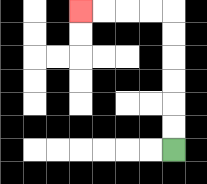{'start': '[7, 6]', 'end': '[3, 0]', 'path_directions': 'U,U,U,U,U,U,L,L,L,L', 'path_coordinates': '[[7, 6], [7, 5], [7, 4], [7, 3], [7, 2], [7, 1], [7, 0], [6, 0], [5, 0], [4, 0], [3, 0]]'}